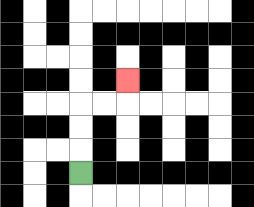{'start': '[3, 7]', 'end': '[5, 3]', 'path_directions': 'U,U,U,R,R,U', 'path_coordinates': '[[3, 7], [3, 6], [3, 5], [3, 4], [4, 4], [5, 4], [5, 3]]'}